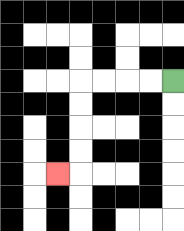{'start': '[7, 3]', 'end': '[2, 7]', 'path_directions': 'L,L,L,L,D,D,D,D,L', 'path_coordinates': '[[7, 3], [6, 3], [5, 3], [4, 3], [3, 3], [3, 4], [3, 5], [3, 6], [3, 7], [2, 7]]'}